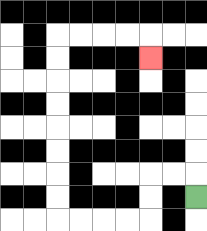{'start': '[8, 8]', 'end': '[6, 2]', 'path_directions': 'U,L,L,D,D,L,L,L,L,U,U,U,U,U,U,U,U,R,R,R,R,D', 'path_coordinates': '[[8, 8], [8, 7], [7, 7], [6, 7], [6, 8], [6, 9], [5, 9], [4, 9], [3, 9], [2, 9], [2, 8], [2, 7], [2, 6], [2, 5], [2, 4], [2, 3], [2, 2], [2, 1], [3, 1], [4, 1], [5, 1], [6, 1], [6, 2]]'}